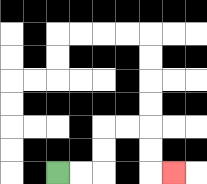{'start': '[2, 7]', 'end': '[7, 7]', 'path_directions': 'R,R,U,U,R,R,D,D,R', 'path_coordinates': '[[2, 7], [3, 7], [4, 7], [4, 6], [4, 5], [5, 5], [6, 5], [6, 6], [6, 7], [7, 7]]'}